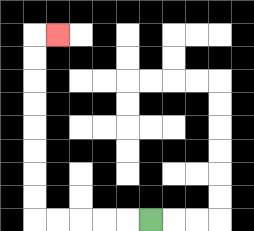{'start': '[6, 9]', 'end': '[2, 1]', 'path_directions': 'L,L,L,L,L,U,U,U,U,U,U,U,U,R', 'path_coordinates': '[[6, 9], [5, 9], [4, 9], [3, 9], [2, 9], [1, 9], [1, 8], [1, 7], [1, 6], [1, 5], [1, 4], [1, 3], [1, 2], [1, 1], [2, 1]]'}